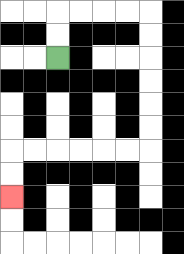{'start': '[2, 2]', 'end': '[0, 8]', 'path_directions': 'U,U,R,R,R,R,D,D,D,D,D,D,L,L,L,L,L,L,D,D', 'path_coordinates': '[[2, 2], [2, 1], [2, 0], [3, 0], [4, 0], [5, 0], [6, 0], [6, 1], [6, 2], [6, 3], [6, 4], [6, 5], [6, 6], [5, 6], [4, 6], [3, 6], [2, 6], [1, 6], [0, 6], [0, 7], [0, 8]]'}